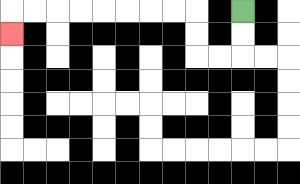{'start': '[10, 0]', 'end': '[0, 1]', 'path_directions': 'D,D,L,L,U,U,L,L,L,L,L,L,L,L,D', 'path_coordinates': '[[10, 0], [10, 1], [10, 2], [9, 2], [8, 2], [8, 1], [8, 0], [7, 0], [6, 0], [5, 0], [4, 0], [3, 0], [2, 0], [1, 0], [0, 0], [0, 1]]'}